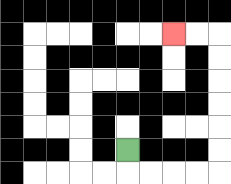{'start': '[5, 6]', 'end': '[7, 1]', 'path_directions': 'D,R,R,R,R,U,U,U,U,U,U,L,L', 'path_coordinates': '[[5, 6], [5, 7], [6, 7], [7, 7], [8, 7], [9, 7], [9, 6], [9, 5], [9, 4], [9, 3], [9, 2], [9, 1], [8, 1], [7, 1]]'}